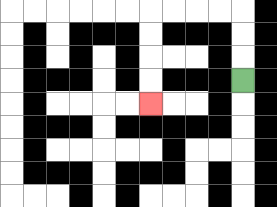{'start': '[10, 3]', 'end': '[6, 4]', 'path_directions': 'U,U,U,L,L,L,L,D,D,D,D', 'path_coordinates': '[[10, 3], [10, 2], [10, 1], [10, 0], [9, 0], [8, 0], [7, 0], [6, 0], [6, 1], [6, 2], [6, 3], [6, 4]]'}